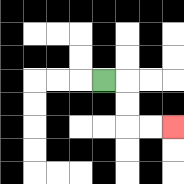{'start': '[4, 3]', 'end': '[7, 5]', 'path_directions': 'R,D,D,R,R', 'path_coordinates': '[[4, 3], [5, 3], [5, 4], [5, 5], [6, 5], [7, 5]]'}